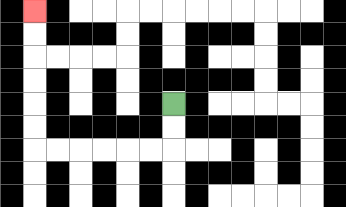{'start': '[7, 4]', 'end': '[1, 0]', 'path_directions': 'D,D,L,L,L,L,L,L,U,U,U,U,U,U', 'path_coordinates': '[[7, 4], [7, 5], [7, 6], [6, 6], [5, 6], [4, 6], [3, 6], [2, 6], [1, 6], [1, 5], [1, 4], [1, 3], [1, 2], [1, 1], [1, 0]]'}